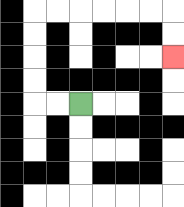{'start': '[3, 4]', 'end': '[7, 2]', 'path_directions': 'L,L,U,U,U,U,R,R,R,R,R,R,D,D', 'path_coordinates': '[[3, 4], [2, 4], [1, 4], [1, 3], [1, 2], [1, 1], [1, 0], [2, 0], [3, 0], [4, 0], [5, 0], [6, 0], [7, 0], [7, 1], [7, 2]]'}